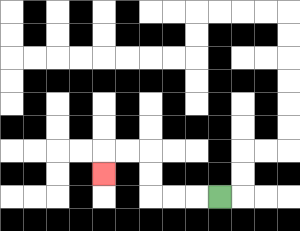{'start': '[9, 8]', 'end': '[4, 7]', 'path_directions': 'L,L,L,U,U,L,L,D', 'path_coordinates': '[[9, 8], [8, 8], [7, 8], [6, 8], [6, 7], [6, 6], [5, 6], [4, 6], [4, 7]]'}